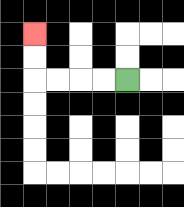{'start': '[5, 3]', 'end': '[1, 1]', 'path_directions': 'L,L,L,L,U,U', 'path_coordinates': '[[5, 3], [4, 3], [3, 3], [2, 3], [1, 3], [1, 2], [1, 1]]'}